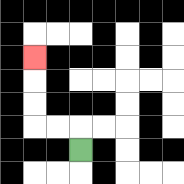{'start': '[3, 6]', 'end': '[1, 2]', 'path_directions': 'U,L,L,U,U,U', 'path_coordinates': '[[3, 6], [3, 5], [2, 5], [1, 5], [1, 4], [1, 3], [1, 2]]'}